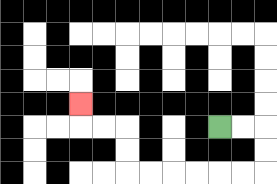{'start': '[9, 5]', 'end': '[3, 4]', 'path_directions': 'R,R,D,D,L,L,L,L,L,L,U,U,L,L,U', 'path_coordinates': '[[9, 5], [10, 5], [11, 5], [11, 6], [11, 7], [10, 7], [9, 7], [8, 7], [7, 7], [6, 7], [5, 7], [5, 6], [5, 5], [4, 5], [3, 5], [3, 4]]'}